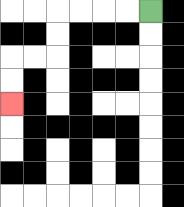{'start': '[6, 0]', 'end': '[0, 4]', 'path_directions': 'L,L,L,L,D,D,L,L,D,D', 'path_coordinates': '[[6, 0], [5, 0], [4, 0], [3, 0], [2, 0], [2, 1], [2, 2], [1, 2], [0, 2], [0, 3], [0, 4]]'}